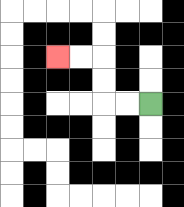{'start': '[6, 4]', 'end': '[2, 2]', 'path_directions': 'L,L,U,U,L,L', 'path_coordinates': '[[6, 4], [5, 4], [4, 4], [4, 3], [4, 2], [3, 2], [2, 2]]'}